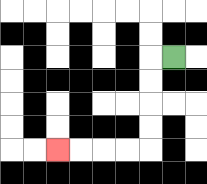{'start': '[7, 2]', 'end': '[2, 6]', 'path_directions': 'L,D,D,D,D,L,L,L,L', 'path_coordinates': '[[7, 2], [6, 2], [6, 3], [6, 4], [6, 5], [6, 6], [5, 6], [4, 6], [3, 6], [2, 6]]'}